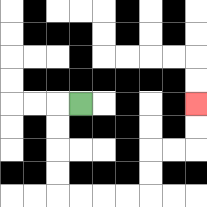{'start': '[3, 4]', 'end': '[8, 4]', 'path_directions': 'L,D,D,D,D,R,R,R,R,U,U,R,R,U,U', 'path_coordinates': '[[3, 4], [2, 4], [2, 5], [2, 6], [2, 7], [2, 8], [3, 8], [4, 8], [5, 8], [6, 8], [6, 7], [6, 6], [7, 6], [8, 6], [8, 5], [8, 4]]'}